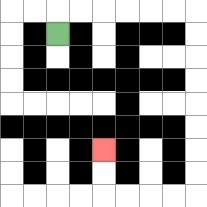{'start': '[2, 1]', 'end': '[4, 6]', 'path_directions': 'U,R,R,R,R,R,R,D,D,D,D,D,D,D,D,L,L,L,L,U,U', 'path_coordinates': '[[2, 1], [2, 0], [3, 0], [4, 0], [5, 0], [6, 0], [7, 0], [8, 0], [8, 1], [8, 2], [8, 3], [8, 4], [8, 5], [8, 6], [8, 7], [8, 8], [7, 8], [6, 8], [5, 8], [4, 8], [4, 7], [4, 6]]'}